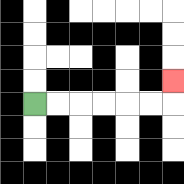{'start': '[1, 4]', 'end': '[7, 3]', 'path_directions': 'R,R,R,R,R,R,U', 'path_coordinates': '[[1, 4], [2, 4], [3, 4], [4, 4], [5, 4], [6, 4], [7, 4], [7, 3]]'}